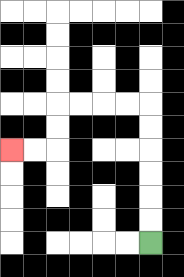{'start': '[6, 10]', 'end': '[0, 6]', 'path_directions': 'U,U,U,U,U,U,L,L,L,L,D,D,L,L', 'path_coordinates': '[[6, 10], [6, 9], [6, 8], [6, 7], [6, 6], [6, 5], [6, 4], [5, 4], [4, 4], [3, 4], [2, 4], [2, 5], [2, 6], [1, 6], [0, 6]]'}